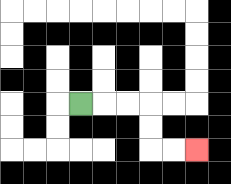{'start': '[3, 4]', 'end': '[8, 6]', 'path_directions': 'R,R,R,D,D,R,R', 'path_coordinates': '[[3, 4], [4, 4], [5, 4], [6, 4], [6, 5], [6, 6], [7, 6], [8, 6]]'}